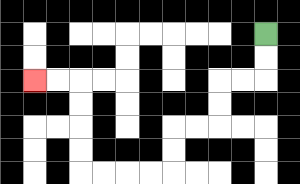{'start': '[11, 1]', 'end': '[1, 3]', 'path_directions': 'D,D,L,L,D,D,L,L,D,D,L,L,L,L,U,U,U,U,L,L', 'path_coordinates': '[[11, 1], [11, 2], [11, 3], [10, 3], [9, 3], [9, 4], [9, 5], [8, 5], [7, 5], [7, 6], [7, 7], [6, 7], [5, 7], [4, 7], [3, 7], [3, 6], [3, 5], [3, 4], [3, 3], [2, 3], [1, 3]]'}